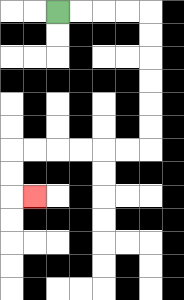{'start': '[2, 0]', 'end': '[1, 8]', 'path_directions': 'R,R,R,R,D,D,D,D,D,D,L,L,L,L,L,L,D,D,R', 'path_coordinates': '[[2, 0], [3, 0], [4, 0], [5, 0], [6, 0], [6, 1], [6, 2], [6, 3], [6, 4], [6, 5], [6, 6], [5, 6], [4, 6], [3, 6], [2, 6], [1, 6], [0, 6], [0, 7], [0, 8], [1, 8]]'}